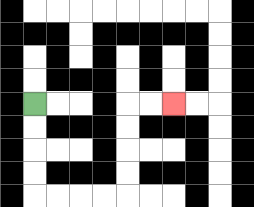{'start': '[1, 4]', 'end': '[7, 4]', 'path_directions': 'D,D,D,D,R,R,R,R,U,U,U,U,R,R', 'path_coordinates': '[[1, 4], [1, 5], [1, 6], [1, 7], [1, 8], [2, 8], [3, 8], [4, 8], [5, 8], [5, 7], [5, 6], [5, 5], [5, 4], [6, 4], [7, 4]]'}